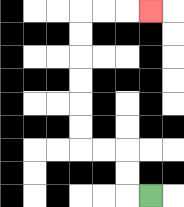{'start': '[6, 8]', 'end': '[6, 0]', 'path_directions': 'L,U,U,L,L,U,U,U,U,U,U,R,R,R', 'path_coordinates': '[[6, 8], [5, 8], [5, 7], [5, 6], [4, 6], [3, 6], [3, 5], [3, 4], [3, 3], [3, 2], [3, 1], [3, 0], [4, 0], [5, 0], [6, 0]]'}